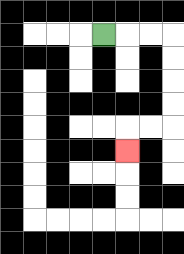{'start': '[4, 1]', 'end': '[5, 6]', 'path_directions': 'R,R,R,D,D,D,D,L,L,D', 'path_coordinates': '[[4, 1], [5, 1], [6, 1], [7, 1], [7, 2], [7, 3], [7, 4], [7, 5], [6, 5], [5, 5], [5, 6]]'}